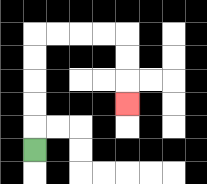{'start': '[1, 6]', 'end': '[5, 4]', 'path_directions': 'U,U,U,U,U,R,R,R,R,D,D,D', 'path_coordinates': '[[1, 6], [1, 5], [1, 4], [1, 3], [1, 2], [1, 1], [2, 1], [3, 1], [4, 1], [5, 1], [5, 2], [5, 3], [5, 4]]'}